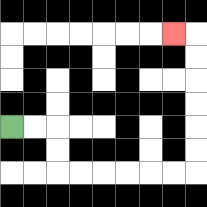{'start': '[0, 5]', 'end': '[7, 1]', 'path_directions': 'R,R,D,D,R,R,R,R,R,R,U,U,U,U,U,U,L', 'path_coordinates': '[[0, 5], [1, 5], [2, 5], [2, 6], [2, 7], [3, 7], [4, 7], [5, 7], [6, 7], [7, 7], [8, 7], [8, 6], [8, 5], [8, 4], [8, 3], [8, 2], [8, 1], [7, 1]]'}